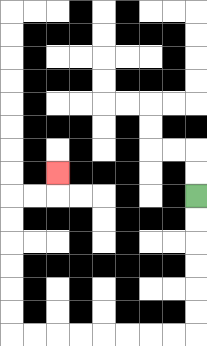{'start': '[8, 8]', 'end': '[2, 7]', 'path_directions': 'D,D,D,D,D,D,L,L,L,L,L,L,L,L,U,U,U,U,U,U,R,R,U', 'path_coordinates': '[[8, 8], [8, 9], [8, 10], [8, 11], [8, 12], [8, 13], [8, 14], [7, 14], [6, 14], [5, 14], [4, 14], [3, 14], [2, 14], [1, 14], [0, 14], [0, 13], [0, 12], [0, 11], [0, 10], [0, 9], [0, 8], [1, 8], [2, 8], [2, 7]]'}